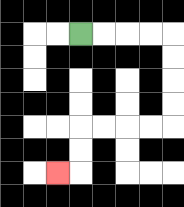{'start': '[3, 1]', 'end': '[2, 7]', 'path_directions': 'R,R,R,R,D,D,D,D,L,L,L,L,D,D,L', 'path_coordinates': '[[3, 1], [4, 1], [5, 1], [6, 1], [7, 1], [7, 2], [7, 3], [7, 4], [7, 5], [6, 5], [5, 5], [4, 5], [3, 5], [3, 6], [3, 7], [2, 7]]'}